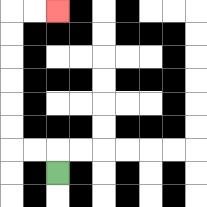{'start': '[2, 7]', 'end': '[2, 0]', 'path_directions': 'U,L,L,U,U,U,U,U,U,R,R', 'path_coordinates': '[[2, 7], [2, 6], [1, 6], [0, 6], [0, 5], [0, 4], [0, 3], [0, 2], [0, 1], [0, 0], [1, 0], [2, 0]]'}